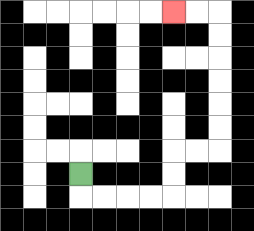{'start': '[3, 7]', 'end': '[7, 0]', 'path_directions': 'D,R,R,R,R,U,U,R,R,U,U,U,U,U,U,L,L', 'path_coordinates': '[[3, 7], [3, 8], [4, 8], [5, 8], [6, 8], [7, 8], [7, 7], [7, 6], [8, 6], [9, 6], [9, 5], [9, 4], [9, 3], [9, 2], [9, 1], [9, 0], [8, 0], [7, 0]]'}